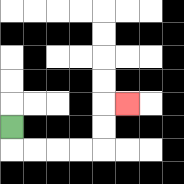{'start': '[0, 5]', 'end': '[5, 4]', 'path_directions': 'D,R,R,R,R,U,U,R', 'path_coordinates': '[[0, 5], [0, 6], [1, 6], [2, 6], [3, 6], [4, 6], [4, 5], [4, 4], [5, 4]]'}